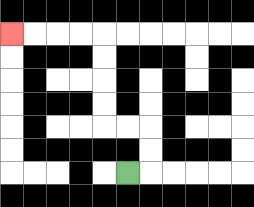{'start': '[5, 7]', 'end': '[0, 1]', 'path_directions': 'R,U,U,L,L,U,U,U,U,L,L,L,L', 'path_coordinates': '[[5, 7], [6, 7], [6, 6], [6, 5], [5, 5], [4, 5], [4, 4], [4, 3], [4, 2], [4, 1], [3, 1], [2, 1], [1, 1], [0, 1]]'}